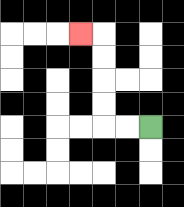{'start': '[6, 5]', 'end': '[3, 1]', 'path_directions': 'L,L,U,U,U,U,L', 'path_coordinates': '[[6, 5], [5, 5], [4, 5], [4, 4], [4, 3], [4, 2], [4, 1], [3, 1]]'}